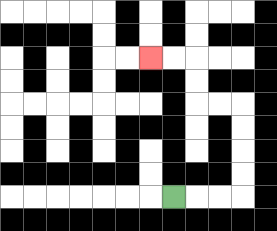{'start': '[7, 8]', 'end': '[6, 2]', 'path_directions': 'R,R,R,U,U,U,U,L,L,U,U,L,L', 'path_coordinates': '[[7, 8], [8, 8], [9, 8], [10, 8], [10, 7], [10, 6], [10, 5], [10, 4], [9, 4], [8, 4], [8, 3], [8, 2], [7, 2], [6, 2]]'}